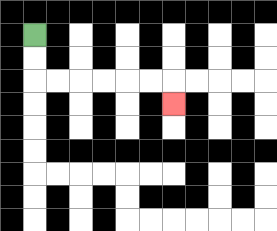{'start': '[1, 1]', 'end': '[7, 4]', 'path_directions': 'D,D,R,R,R,R,R,R,D', 'path_coordinates': '[[1, 1], [1, 2], [1, 3], [2, 3], [3, 3], [4, 3], [5, 3], [6, 3], [7, 3], [7, 4]]'}